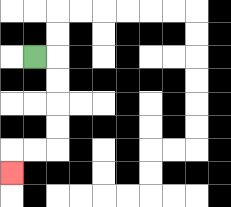{'start': '[1, 2]', 'end': '[0, 7]', 'path_directions': 'R,D,D,D,D,L,L,D', 'path_coordinates': '[[1, 2], [2, 2], [2, 3], [2, 4], [2, 5], [2, 6], [1, 6], [0, 6], [0, 7]]'}